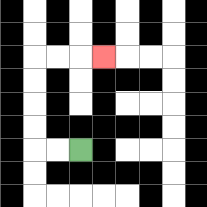{'start': '[3, 6]', 'end': '[4, 2]', 'path_directions': 'L,L,U,U,U,U,R,R,R', 'path_coordinates': '[[3, 6], [2, 6], [1, 6], [1, 5], [1, 4], [1, 3], [1, 2], [2, 2], [3, 2], [4, 2]]'}